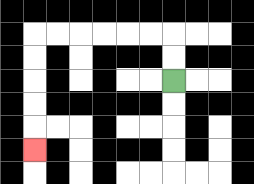{'start': '[7, 3]', 'end': '[1, 6]', 'path_directions': 'U,U,L,L,L,L,L,L,D,D,D,D,D', 'path_coordinates': '[[7, 3], [7, 2], [7, 1], [6, 1], [5, 1], [4, 1], [3, 1], [2, 1], [1, 1], [1, 2], [1, 3], [1, 4], [1, 5], [1, 6]]'}